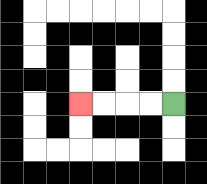{'start': '[7, 4]', 'end': '[3, 4]', 'path_directions': 'L,L,L,L', 'path_coordinates': '[[7, 4], [6, 4], [5, 4], [4, 4], [3, 4]]'}